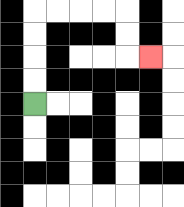{'start': '[1, 4]', 'end': '[6, 2]', 'path_directions': 'U,U,U,U,R,R,R,R,D,D,R', 'path_coordinates': '[[1, 4], [1, 3], [1, 2], [1, 1], [1, 0], [2, 0], [3, 0], [4, 0], [5, 0], [5, 1], [5, 2], [6, 2]]'}